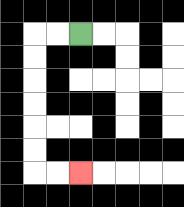{'start': '[3, 1]', 'end': '[3, 7]', 'path_directions': 'L,L,D,D,D,D,D,D,R,R', 'path_coordinates': '[[3, 1], [2, 1], [1, 1], [1, 2], [1, 3], [1, 4], [1, 5], [1, 6], [1, 7], [2, 7], [3, 7]]'}